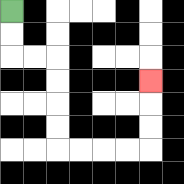{'start': '[0, 0]', 'end': '[6, 3]', 'path_directions': 'D,D,R,R,D,D,D,D,R,R,R,R,U,U,U', 'path_coordinates': '[[0, 0], [0, 1], [0, 2], [1, 2], [2, 2], [2, 3], [2, 4], [2, 5], [2, 6], [3, 6], [4, 6], [5, 6], [6, 6], [6, 5], [6, 4], [6, 3]]'}